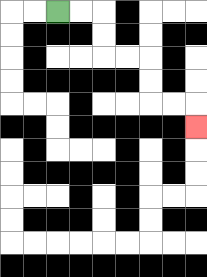{'start': '[2, 0]', 'end': '[8, 5]', 'path_directions': 'R,R,D,D,R,R,D,D,R,R,D', 'path_coordinates': '[[2, 0], [3, 0], [4, 0], [4, 1], [4, 2], [5, 2], [6, 2], [6, 3], [6, 4], [7, 4], [8, 4], [8, 5]]'}